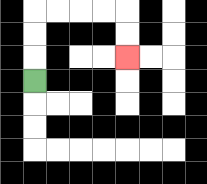{'start': '[1, 3]', 'end': '[5, 2]', 'path_directions': 'U,U,U,R,R,R,R,D,D', 'path_coordinates': '[[1, 3], [1, 2], [1, 1], [1, 0], [2, 0], [3, 0], [4, 0], [5, 0], [5, 1], [5, 2]]'}